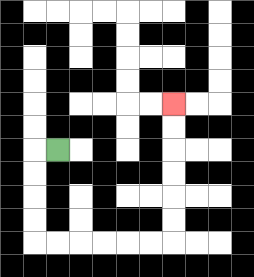{'start': '[2, 6]', 'end': '[7, 4]', 'path_directions': 'L,D,D,D,D,R,R,R,R,R,R,U,U,U,U,U,U', 'path_coordinates': '[[2, 6], [1, 6], [1, 7], [1, 8], [1, 9], [1, 10], [2, 10], [3, 10], [4, 10], [5, 10], [6, 10], [7, 10], [7, 9], [7, 8], [7, 7], [7, 6], [7, 5], [7, 4]]'}